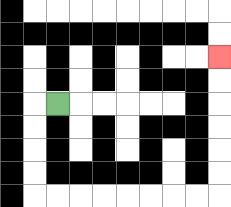{'start': '[2, 4]', 'end': '[9, 2]', 'path_directions': 'L,D,D,D,D,R,R,R,R,R,R,R,R,U,U,U,U,U,U', 'path_coordinates': '[[2, 4], [1, 4], [1, 5], [1, 6], [1, 7], [1, 8], [2, 8], [3, 8], [4, 8], [5, 8], [6, 8], [7, 8], [8, 8], [9, 8], [9, 7], [9, 6], [9, 5], [9, 4], [9, 3], [9, 2]]'}